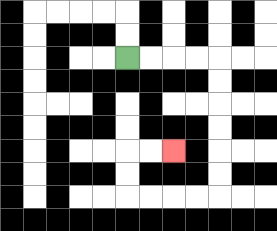{'start': '[5, 2]', 'end': '[7, 6]', 'path_directions': 'R,R,R,R,D,D,D,D,D,D,L,L,L,L,U,U,R,R', 'path_coordinates': '[[5, 2], [6, 2], [7, 2], [8, 2], [9, 2], [9, 3], [9, 4], [9, 5], [9, 6], [9, 7], [9, 8], [8, 8], [7, 8], [6, 8], [5, 8], [5, 7], [5, 6], [6, 6], [7, 6]]'}